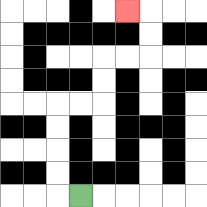{'start': '[3, 8]', 'end': '[5, 0]', 'path_directions': 'L,U,U,U,U,R,R,U,U,R,R,U,U,L', 'path_coordinates': '[[3, 8], [2, 8], [2, 7], [2, 6], [2, 5], [2, 4], [3, 4], [4, 4], [4, 3], [4, 2], [5, 2], [6, 2], [6, 1], [6, 0], [5, 0]]'}